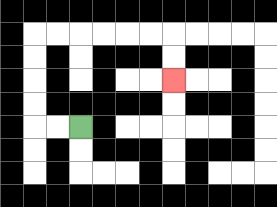{'start': '[3, 5]', 'end': '[7, 3]', 'path_directions': 'L,L,U,U,U,U,R,R,R,R,R,R,D,D', 'path_coordinates': '[[3, 5], [2, 5], [1, 5], [1, 4], [1, 3], [1, 2], [1, 1], [2, 1], [3, 1], [4, 1], [5, 1], [6, 1], [7, 1], [7, 2], [7, 3]]'}